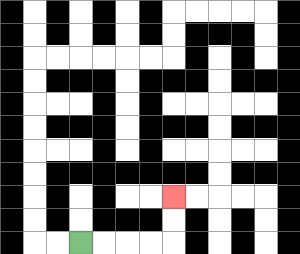{'start': '[3, 10]', 'end': '[7, 8]', 'path_directions': 'R,R,R,R,U,U', 'path_coordinates': '[[3, 10], [4, 10], [5, 10], [6, 10], [7, 10], [7, 9], [7, 8]]'}